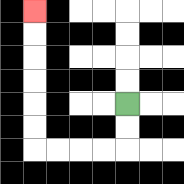{'start': '[5, 4]', 'end': '[1, 0]', 'path_directions': 'D,D,L,L,L,L,U,U,U,U,U,U', 'path_coordinates': '[[5, 4], [5, 5], [5, 6], [4, 6], [3, 6], [2, 6], [1, 6], [1, 5], [1, 4], [1, 3], [1, 2], [1, 1], [1, 0]]'}